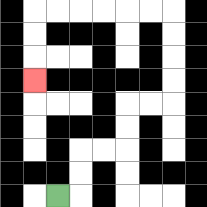{'start': '[2, 8]', 'end': '[1, 3]', 'path_directions': 'R,U,U,R,R,U,U,R,R,U,U,U,U,L,L,L,L,L,L,D,D,D', 'path_coordinates': '[[2, 8], [3, 8], [3, 7], [3, 6], [4, 6], [5, 6], [5, 5], [5, 4], [6, 4], [7, 4], [7, 3], [7, 2], [7, 1], [7, 0], [6, 0], [5, 0], [4, 0], [3, 0], [2, 0], [1, 0], [1, 1], [1, 2], [1, 3]]'}